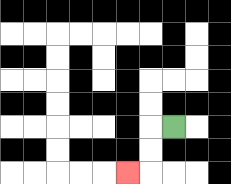{'start': '[7, 5]', 'end': '[5, 7]', 'path_directions': 'L,D,D,L', 'path_coordinates': '[[7, 5], [6, 5], [6, 6], [6, 7], [5, 7]]'}